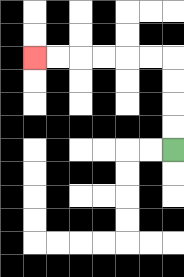{'start': '[7, 6]', 'end': '[1, 2]', 'path_directions': 'U,U,U,U,L,L,L,L,L,L', 'path_coordinates': '[[7, 6], [7, 5], [7, 4], [7, 3], [7, 2], [6, 2], [5, 2], [4, 2], [3, 2], [2, 2], [1, 2]]'}